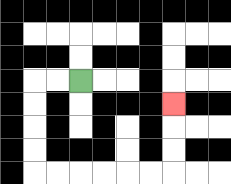{'start': '[3, 3]', 'end': '[7, 4]', 'path_directions': 'L,L,D,D,D,D,R,R,R,R,R,R,U,U,U', 'path_coordinates': '[[3, 3], [2, 3], [1, 3], [1, 4], [1, 5], [1, 6], [1, 7], [2, 7], [3, 7], [4, 7], [5, 7], [6, 7], [7, 7], [7, 6], [7, 5], [7, 4]]'}